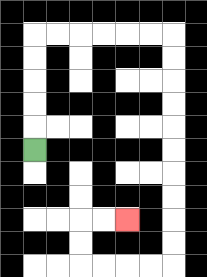{'start': '[1, 6]', 'end': '[5, 9]', 'path_directions': 'U,U,U,U,U,R,R,R,R,R,R,D,D,D,D,D,D,D,D,D,D,L,L,L,L,U,U,R,R', 'path_coordinates': '[[1, 6], [1, 5], [1, 4], [1, 3], [1, 2], [1, 1], [2, 1], [3, 1], [4, 1], [5, 1], [6, 1], [7, 1], [7, 2], [7, 3], [7, 4], [7, 5], [7, 6], [7, 7], [7, 8], [7, 9], [7, 10], [7, 11], [6, 11], [5, 11], [4, 11], [3, 11], [3, 10], [3, 9], [4, 9], [5, 9]]'}